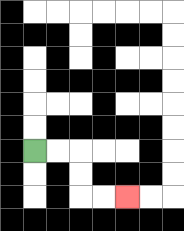{'start': '[1, 6]', 'end': '[5, 8]', 'path_directions': 'R,R,D,D,R,R', 'path_coordinates': '[[1, 6], [2, 6], [3, 6], [3, 7], [3, 8], [4, 8], [5, 8]]'}